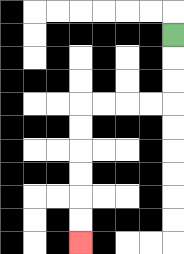{'start': '[7, 1]', 'end': '[3, 10]', 'path_directions': 'D,D,D,L,L,L,L,D,D,D,D,D,D', 'path_coordinates': '[[7, 1], [7, 2], [7, 3], [7, 4], [6, 4], [5, 4], [4, 4], [3, 4], [3, 5], [3, 6], [3, 7], [3, 8], [3, 9], [3, 10]]'}